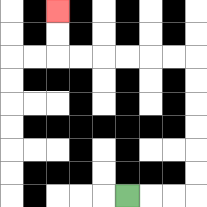{'start': '[5, 8]', 'end': '[2, 0]', 'path_directions': 'R,R,R,U,U,U,U,U,U,L,L,L,L,L,L,U,U', 'path_coordinates': '[[5, 8], [6, 8], [7, 8], [8, 8], [8, 7], [8, 6], [8, 5], [8, 4], [8, 3], [8, 2], [7, 2], [6, 2], [5, 2], [4, 2], [3, 2], [2, 2], [2, 1], [2, 0]]'}